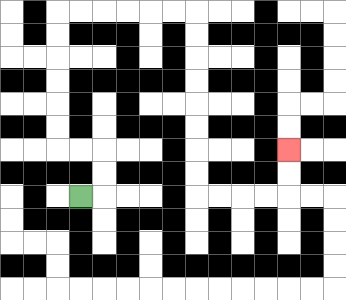{'start': '[3, 8]', 'end': '[12, 6]', 'path_directions': 'R,U,U,L,L,U,U,U,U,U,U,R,R,R,R,R,R,D,D,D,D,D,D,D,D,R,R,R,R,U,U', 'path_coordinates': '[[3, 8], [4, 8], [4, 7], [4, 6], [3, 6], [2, 6], [2, 5], [2, 4], [2, 3], [2, 2], [2, 1], [2, 0], [3, 0], [4, 0], [5, 0], [6, 0], [7, 0], [8, 0], [8, 1], [8, 2], [8, 3], [8, 4], [8, 5], [8, 6], [8, 7], [8, 8], [9, 8], [10, 8], [11, 8], [12, 8], [12, 7], [12, 6]]'}